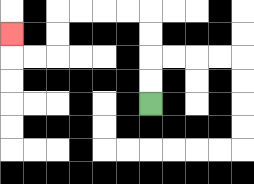{'start': '[6, 4]', 'end': '[0, 1]', 'path_directions': 'U,U,U,U,L,L,L,L,D,D,L,L,U', 'path_coordinates': '[[6, 4], [6, 3], [6, 2], [6, 1], [6, 0], [5, 0], [4, 0], [3, 0], [2, 0], [2, 1], [2, 2], [1, 2], [0, 2], [0, 1]]'}